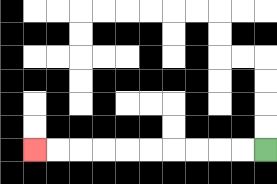{'start': '[11, 6]', 'end': '[1, 6]', 'path_directions': 'L,L,L,L,L,L,L,L,L,L', 'path_coordinates': '[[11, 6], [10, 6], [9, 6], [8, 6], [7, 6], [6, 6], [5, 6], [4, 6], [3, 6], [2, 6], [1, 6]]'}